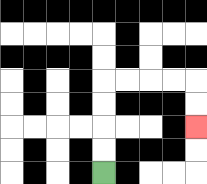{'start': '[4, 7]', 'end': '[8, 5]', 'path_directions': 'U,U,U,U,R,R,R,R,D,D', 'path_coordinates': '[[4, 7], [4, 6], [4, 5], [4, 4], [4, 3], [5, 3], [6, 3], [7, 3], [8, 3], [8, 4], [8, 5]]'}